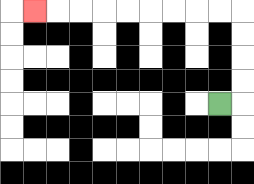{'start': '[9, 4]', 'end': '[1, 0]', 'path_directions': 'R,U,U,U,U,L,L,L,L,L,L,L,L,L', 'path_coordinates': '[[9, 4], [10, 4], [10, 3], [10, 2], [10, 1], [10, 0], [9, 0], [8, 0], [7, 0], [6, 0], [5, 0], [4, 0], [3, 0], [2, 0], [1, 0]]'}